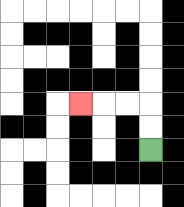{'start': '[6, 6]', 'end': '[3, 4]', 'path_directions': 'U,U,L,L,L', 'path_coordinates': '[[6, 6], [6, 5], [6, 4], [5, 4], [4, 4], [3, 4]]'}